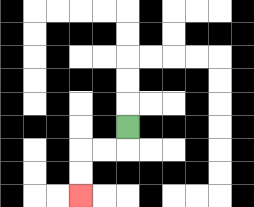{'start': '[5, 5]', 'end': '[3, 8]', 'path_directions': 'D,L,L,D,D', 'path_coordinates': '[[5, 5], [5, 6], [4, 6], [3, 6], [3, 7], [3, 8]]'}